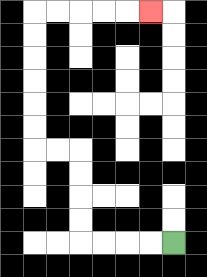{'start': '[7, 10]', 'end': '[6, 0]', 'path_directions': 'L,L,L,L,U,U,U,U,L,L,U,U,U,U,U,U,R,R,R,R,R', 'path_coordinates': '[[7, 10], [6, 10], [5, 10], [4, 10], [3, 10], [3, 9], [3, 8], [3, 7], [3, 6], [2, 6], [1, 6], [1, 5], [1, 4], [1, 3], [1, 2], [1, 1], [1, 0], [2, 0], [3, 0], [4, 0], [5, 0], [6, 0]]'}